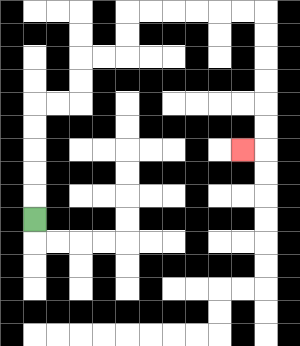{'start': '[1, 9]', 'end': '[10, 6]', 'path_directions': 'U,U,U,U,U,R,R,U,U,R,R,U,U,R,R,R,R,R,R,D,D,D,D,D,D,L', 'path_coordinates': '[[1, 9], [1, 8], [1, 7], [1, 6], [1, 5], [1, 4], [2, 4], [3, 4], [3, 3], [3, 2], [4, 2], [5, 2], [5, 1], [5, 0], [6, 0], [7, 0], [8, 0], [9, 0], [10, 0], [11, 0], [11, 1], [11, 2], [11, 3], [11, 4], [11, 5], [11, 6], [10, 6]]'}